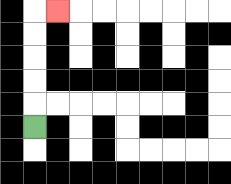{'start': '[1, 5]', 'end': '[2, 0]', 'path_directions': 'U,U,U,U,U,R', 'path_coordinates': '[[1, 5], [1, 4], [1, 3], [1, 2], [1, 1], [1, 0], [2, 0]]'}